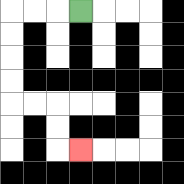{'start': '[3, 0]', 'end': '[3, 6]', 'path_directions': 'L,L,L,D,D,D,D,R,R,D,D,R', 'path_coordinates': '[[3, 0], [2, 0], [1, 0], [0, 0], [0, 1], [0, 2], [0, 3], [0, 4], [1, 4], [2, 4], [2, 5], [2, 6], [3, 6]]'}